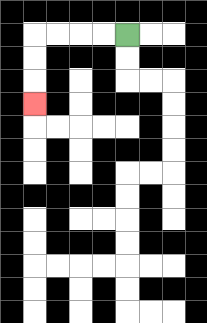{'start': '[5, 1]', 'end': '[1, 4]', 'path_directions': 'L,L,L,L,D,D,D', 'path_coordinates': '[[5, 1], [4, 1], [3, 1], [2, 1], [1, 1], [1, 2], [1, 3], [1, 4]]'}